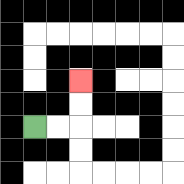{'start': '[1, 5]', 'end': '[3, 3]', 'path_directions': 'R,R,U,U', 'path_coordinates': '[[1, 5], [2, 5], [3, 5], [3, 4], [3, 3]]'}